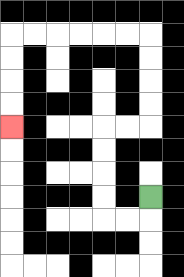{'start': '[6, 8]', 'end': '[0, 5]', 'path_directions': 'D,L,L,U,U,U,U,R,R,U,U,U,U,L,L,L,L,L,L,D,D,D,D', 'path_coordinates': '[[6, 8], [6, 9], [5, 9], [4, 9], [4, 8], [4, 7], [4, 6], [4, 5], [5, 5], [6, 5], [6, 4], [6, 3], [6, 2], [6, 1], [5, 1], [4, 1], [3, 1], [2, 1], [1, 1], [0, 1], [0, 2], [0, 3], [0, 4], [0, 5]]'}